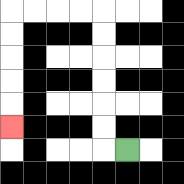{'start': '[5, 6]', 'end': '[0, 5]', 'path_directions': 'L,U,U,U,U,U,U,L,L,L,L,D,D,D,D,D', 'path_coordinates': '[[5, 6], [4, 6], [4, 5], [4, 4], [4, 3], [4, 2], [4, 1], [4, 0], [3, 0], [2, 0], [1, 0], [0, 0], [0, 1], [0, 2], [0, 3], [0, 4], [0, 5]]'}